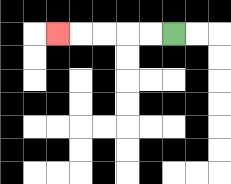{'start': '[7, 1]', 'end': '[2, 1]', 'path_directions': 'L,L,L,L,L', 'path_coordinates': '[[7, 1], [6, 1], [5, 1], [4, 1], [3, 1], [2, 1]]'}